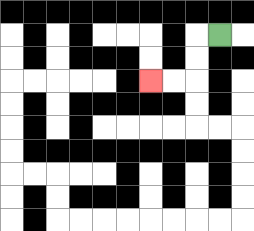{'start': '[9, 1]', 'end': '[6, 3]', 'path_directions': 'L,D,D,L,L', 'path_coordinates': '[[9, 1], [8, 1], [8, 2], [8, 3], [7, 3], [6, 3]]'}